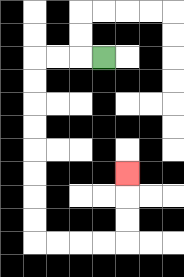{'start': '[4, 2]', 'end': '[5, 7]', 'path_directions': 'L,L,L,D,D,D,D,D,D,D,D,R,R,R,R,U,U,U', 'path_coordinates': '[[4, 2], [3, 2], [2, 2], [1, 2], [1, 3], [1, 4], [1, 5], [1, 6], [1, 7], [1, 8], [1, 9], [1, 10], [2, 10], [3, 10], [4, 10], [5, 10], [5, 9], [5, 8], [5, 7]]'}